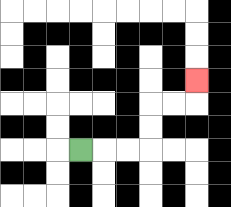{'start': '[3, 6]', 'end': '[8, 3]', 'path_directions': 'R,R,R,U,U,R,R,U', 'path_coordinates': '[[3, 6], [4, 6], [5, 6], [6, 6], [6, 5], [6, 4], [7, 4], [8, 4], [8, 3]]'}